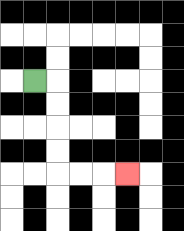{'start': '[1, 3]', 'end': '[5, 7]', 'path_directions': 'R,D,D,D,D,R,R,R', 'path_coordinates': '[[1, 3], [2, 3], [2, 4], [2, 5], [2, 6], [2, 7], [3, 7], [4, 7], [5, 7]]'}